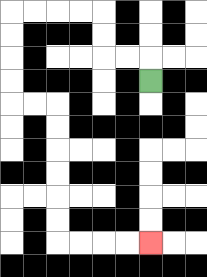{'start': '[6, 3]', 'end': '[6, 10]', 'path_directions': 'U,L,L,U,U,L,L,L,L,D,D,D,D,R,R,D,D,D,D,D,D,R,R,R,R', 'path_coordinates': '[[6, 3], [6, 2], [5, 2], [4, 2], [4, 1], [4, 0], [3, 0], [2, 0], [1, 0], [0, 0], [0, 1], [0, 2], [0, 3], [0, 4], [1, 4], [2, 4], [2, 5], [2, 6], [2, 7], [2, 8], [2, 9], [2, 10], [3, 10], [4, 10], [5, 10], [6, 10]]'}